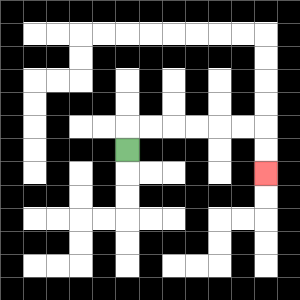{'start': '[5, 6]', 'end': '[11, 7]', 'path_directions': 'U,R,R,R,R,R,R,D,D', 'path_coordinates': '[[5, 6], [5, 5], [6, 5], [7, 5], [8, 5], [9, 5], [10, 5], [11, 5], [11, 6], [11, 7]]'}